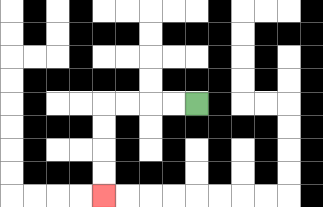{'start': '[8, 4]', 'end': '[4, 8]', 'path_directions': 'L,L,L,L,D,D,D,D', 'path_coordinates': '[[8, 4], [7, 4], [6, 4], [5, 4], [4, 4], [4, 5], [4, 6], [4, 7], [4, 8]]'}